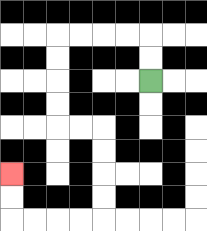{'start': '[6, 3]', 'end': '[0, 7]', 'path_directions': 'U,U,L,L,L,L,D,D,D,D,R,R,D,D,D,D,L,L,L,L,U,U', 'path_coordinates': '[[6, 3], [6, 2], [6, 1], [5, 1], [4, 1], [3, 1], [2, 1], [2, 2], [2, 3], [2, 4], [2, 5], [3, 5], [4, 5], [4, 6], [4, 7], [4, 8], [4, 9], [3, 9], [2, 9], [1, 9], [0, 9], [0, 8], [0, 7]]'}